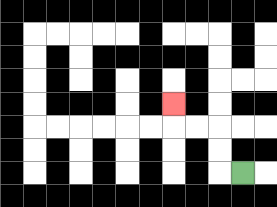{'start': '[10, 7]', 'end': '[7, 4]', 'path_directions': 'L,U,U,L,L,U', 'path_coordinates': '[[10, 7], [9, 7], [9, 6], [9, 5], [8, 5], [7, 5], [7, 4]]'}